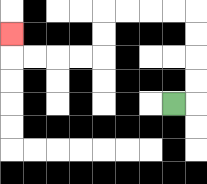{'start': '[7, 4]', 'end': '[0, 1]', 'path_directions': 'R,U,U,U,U,L,L,L,L,D,D,L,L,L,L,U', 'path_coordinates': '[[7, 4], [8, 4], [8, 3], [8, 2], [8, 1], [8, 0], [7, 0], [6, 0], [5, 0], [4, 0], [4, 1], [4, 2], [3, 2], [2, 2], [1, 2], [0, 2], [0, 1]]'}